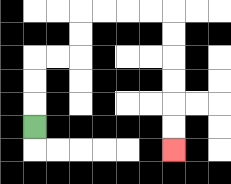{'start': '[1, 5]', 'end': '[7, 6]', 'path_directions': 'U,U,U,R,R,U,U,R,R,R,R,D,D,D,D,D,D', 'path_coordinates': '[[1, 5], [1, 4], [1, 3], [1, 2], [2, 2], [3, 2], [3, 1], [3, 0], [4, 0], [5, 0], [6, 0], [7, 0], [7, 1], [7, 2], [7, 3], [7, 4], [7, 5], [7, 6]]'}